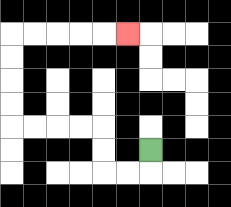{'start': '[6, 6]', 'end': '[5, 1]', 'path_directions': 'D,L,L,U,U,L,L,L,L,U,U,U,U,R,R,R,R,R', 'path_coordinates': '[[6, 6], [6, 7], [5, 7], [4, 7], [4, 6], [4, 5], [3, 5], [2, 5], [1, 5], [0, 5], [0, 4], [0, 3], [0, 2], [0, 1], [1, 1], [2, 1], [3, 1], [4, 1], [5, 1]]'}